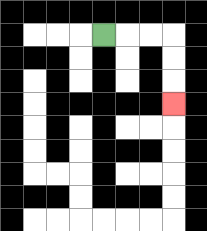{'start': '[4, 1]', 'end': '[7, 4]', 'path_directions': 'R,R,R,D,D,D', 'path_coordinates': '[[4, 1], [5, 1], [6, 1], [7, 1], [7, 2], [7, 3], [7, 4]]'}